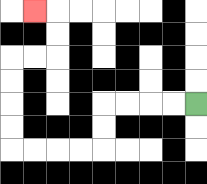{'start': '[8, 4]', 'end': '[1, 0]', 'path_directions': 'L,L,L,L,D,D,L,L,L,L,U,U,U,U,R,R,U,U,L', 'path_coordinates': '[[8, 4], [7, 4], [6, 4], [5, 4], [4, 4], [4, 5], [4, 6], [3, 6], [2, 6], [1, 6], [0, 6], [0, 5], [0, 4], [0, 3], [0, 2], [1, 2], [2, 2], [2, 1], [2, 0], [1, 0]]'}